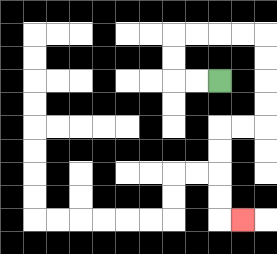{'start': '[9, 3]', 'end': '[10, 9]', 'path_directions': 'L,L,U,U,R,R,R,R,D,D,D,D,L,L,D,D,D,D,R', 'path_coordinates': '[[9, 3], [8, 3], [7, 3], [7, 2], [7, 1], [8, 1], [9, 1], [10, 1], [11, 1], [11, 2], [11, 3], [11, 4], [11, 5], [10, 5], [9, 5], [9, 6], [9, 7], [9, 8], [9, 9], [10, 9]]'}